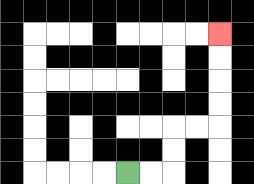{'start': '[5, 7]', 'end': '[9, 1]', 'path_directions': 'R,R,U,U,R,R,U,U,U,U', 'path_coordinates': '[[5, 7], [6, 7], [7, 7], [7, 6], [7, 5], [8, 5], [9, 5], [9, 4], [9, 3], [9, 2], [9, 1]]'}